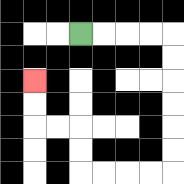{'start': '[3, 1]', 'end': '[1, 3]', 'path_directions': 'R,R,R,R,D,D,D,D,D,D,L,L,L,L,U,U,L,L,U,U', 'path_coordinates': '[[3, 1], [4, 1], [5, 1], [6, 1], [7, 1], [7, 2], [7, 3], [7, 4], [7, 5], [7, 6], [7, 7], [6, 7], [5, 7], [4, 7], [3, 7], [3, 6], [3, 5], [2, 5], [1, 5], [1, 4], [1, 3]]'}